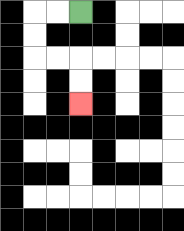{'start': '[3, 0]', 'end': '[3, 4]', 'path_directions': 'L,L,D,D,R,R,D,D', 'path_coordinates': '[[3, 0], [2, 0], [1, 0], [1, 1], [1, 2], [2, 2], [3, 2], [3, 3], [3, 4]]'}